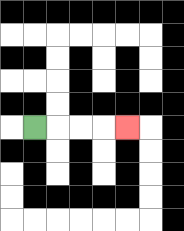{'start': '[1, 5]', 'end': '[5, 5]', 'path_directions': 'R,R,R,R', 'path_coordinates': '[[1, 5], [2, 5], [3, 5], [4, 5], [5, 5]]'}